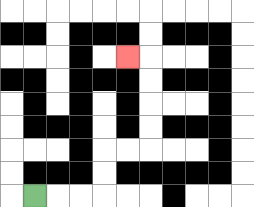{'start': '[1, 8]', 'end': '[5, 2]', 'path_directions': 'R,R,R,U,U,R,R,U,U,U,U,L', 'path_coordinates': '[[1, 8], [2, 8], [3, 8], [4, 8], [4, 7], [4, 6], [5, 6], [6, 6], [6, 5], [6, 4], [6, 3], [6, 2], [5, 2]]'}